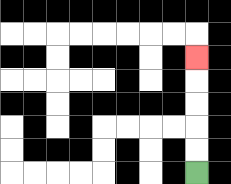{'start': '[8, 7]', 'end': '[8, 2]', 'path_directions': 'U,U,U,U,U', 'path_coordinates': '[[8, 7], [8, 6], [8, 5], [8, 4], [8, 3], [8, 2]]'}